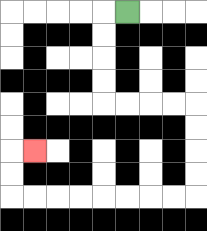{'start': '[5, 0]', 'end': '[1, 6]', 'path_directions': 'L,D,D,D,D,R,R,R,R,D,D,D,D,L,L,L,L,L,L,L,L,U,U,R', 'path_coordinates': '[[5, 0], [4, 0], [4, 1], [4, 2], [4, 3], [4, 4], [5, 4], [6, 4], [7, 4], [8, 4], [8, 5], [8, 6], [8, 7], [8, 8], [7, 8], [6, 8], [5, 8], [4, 8], [3, 8], [2, 8], [1, 8], [0, 8], [0, 7], [0, 6], [1, 6]]'}